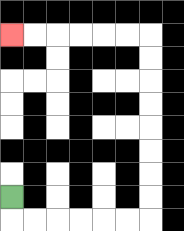{'start': '[0, 8]', 'end': '[0, 1]', 'path_directions': 'D,R,R,R,R,R,R,U,U,U,U,U,U,U,U,L,L,L,L,L,L', 'path_coordinates': '[[0, 8], [0, 9], [1, 9], [2, 9], [3, 9], [4, 9], [5, 9], [6, 9], [6, 8], [6, 7], [6, 6], [6, 5], [6, 4], [6, 3], [6, 2], [6, 1], [5, 1], [4, 1], [3, 1], [2, 1], [1, 1], [0, 1]]'}